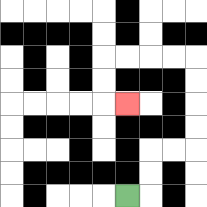{'start': '[5, 8]', 'end': '[5, 4]', 'path_directions': 'R,U,U,R,R,U,U,U,U,L,L,L,L,D,D,R', 'path_coordinates': '[[5, 8], [6, 8], [6, 7], [6, 6], [7, 6], [8, 6], [8, 5], [8, 4], [8, 3], [8, 2], [7, 2], [6, 2], [5, 2], [4, 2], [4, 3], [4, 4], [5, 4]]'}